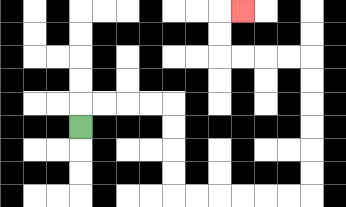{'start': '[3, 5]', 'end': '[10, 0]', 'path_directions': 'U,R,R,R,R,D,D,D,D,R,R,R,R,R,R,U,U,U,U,U,U,L,L,L,L,U,U,R', 'path_coordinates': '[[3, 5], [3, 4], [4, 4], [5, 4], [6, 4], [7, 4], [7, 5], [7, 6], [7, 7], [7, 8], [8, 8], [9, 8], [10, 8], [11, 8], [12, 8], [13, 8], [13, 7], [13, 6], [13, 5], [13, 4], [13, 3], [13, 2], [12, 2], [11, 2], [10, 2], [9, 2], [9, 1], [9, 0], [10, 0]]'}